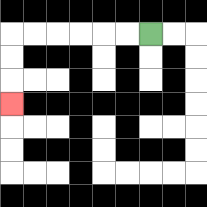{'start': '[6, 1]', 'end': '[0, 4]', 'path_directions': 'L,L,L,L,L,L,D,D,D', 'path_coordinates': '[[6, 1], [5, 1], [4, 1], [3, 1], [2, 1], [1, 1], [0, 1], [0, 2], [0, 3], [0, 4]]'}